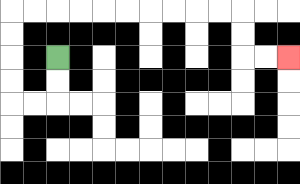{'start': '[2, 2]', 'end': '[12, 2]', 'path_directions': 'D,D,L,L,U,U,U,U,R,R,R,R,R,R,R,R,R,R,D,D,R,R', 'path_coordinates': '[[2, 2], [2, 3], [2, 4], [1, 4], [0, 4], [0, 3], [0, 2], [0, 1], [0, 0], [1, 0], [2, 0], [3, 0], [4, 0], [5, 0], [6, 0], [7, 0], [8, 0], [9, 0], [10, 0], [10, 1], [10, 2], [11, 2], [12, 2]]'}